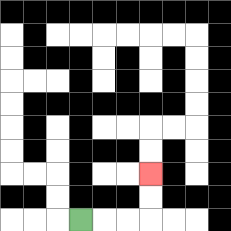{'start': '[3, 9]', 'end': '[6, 7]', 'path_directions': 'R,R,R,U,U', 'path_coordinates': '[[3, 9], [4, 9], [5, 9], [6, 9], [6, 8], [6, 7]]'}